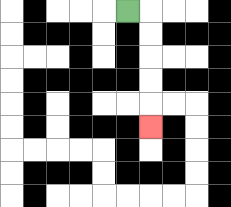{'start': '[5, 0]', 'end': '[6, 5]', 'path_directions': 'R,D,D,D,D,D', 'path_coordinates': '[[5, 0], [6, 0], [6, 1], [6, 2], [6, 3], [6, 4], [6, 5]]'}